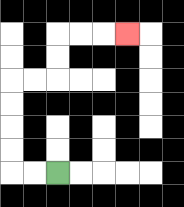{'start': '[2, 7]', 'end': '[5, 1]', 'path_directions': 'L,L,U,U,U,U,R,R,U,U,R,R,R', 'path_coordinates': '[[2, 7], [1, 7], [0, 7], [0, 6], [0, 5], [0, 4], [0, 3], [1, 3], [2, 3], [2, 2], [2, 1], [3, 1], [4, 1], [5, 1]]'}